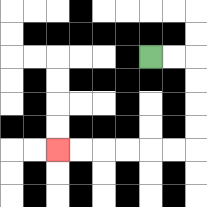{'start': '[6, 2]', 'end': '[2, 6]', 'path_directions': 'R,R,D,D,D,D,L,L,L,L,L,L', 'path_coordinates': '[[6, 2], [7, 2], [8, 2], [8, 3], [8, 4], [8, 5], [8, 6], [7, 6], [6, 6], [5, 6], [4, 6], [3, 6], [2, 6]]'}